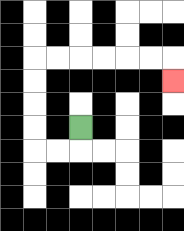{'start': '[3, 5]', 'end': '[7, 3]', 'path_directions': 'D,L,L,U,U,U,U,R,R,R,R,R,R,D', 'path_coordinates': '[[3, 5], [3, 6], [2, 6], [1, 6], [1, 5], [1, 4], [1, 3], [1, 2], [2, 2], [3, 2], [4, 2], [5, 2], [6, 2], [7, 2], [7, 3]]'}